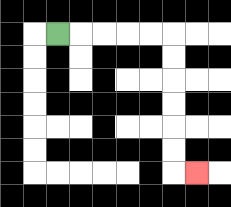{'start': '[2, 1]', 'end': '[8, 7]', 'path_directions': 'R,R,R,R,R,D,D,D,D,D,D,R', 'path_coordinates': '[[2, 1], [3, 1], [4, 1], [5, 1], [6, 1], [7, 1], [7, 2], [7, 3], [7, 4], [7, 5], [7, 6], [7, 7], [8, 7]]'}